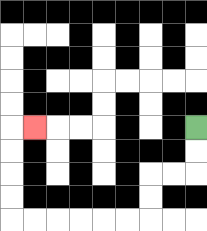{'start': '[8, 5]', 'end': '[1, 5]', 'path_directions': 'D,D,L,L,D,D,L,L,L,L,L,L,U,U,U,U,R', 'path_coordinates': '[[8, 5], [8, 6], [8, 7], [7, 7], [6, 7], [6, 8], [6, 9], [5, 9], [4, 9], [3, 9], [2, 9], [1, 9], [0, 9], [0, 8], [0, 7], [0, 6], [0, 5], [1, 5]]'}